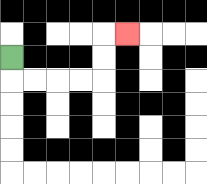{'start': '[0, 2]', 'end': '[5, 1]', 'path_directions': 'D,R,R,R,R,U,U,R', 'path_coordinates': '[[0, 2], [0, 3], [1, 3], [2, 3], [3, 3], [4, 3], [4, 2], [4, 1], [5, 1]]'}